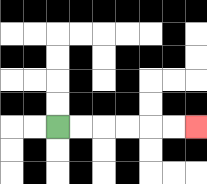{'start': '[2, 5]', 'end': '[8, 5]', 'path_directions': 'R,R,R,R,R,R', 'path_coordinates': '[[2, 5], [3, 5], [4, 5], [5, 5], [6, 5], [7, 5], [8, 5]]'}